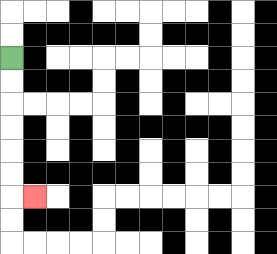{'start': '[0, 2]', 'end': '[1, 8]', 'path_directions': 'D,D,D,D,D,D,R', 'path_coordinates': '[[0, 2], [0, 3], [0, 4], [0, 5], [0, 6], [0, 7], [0, 8], [1, 8]]'}